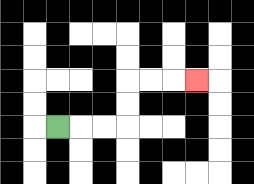{'start': '[2, 5]', 'end': '[8, 3]', 'path_directions': 'R,R,R,U,U,R,R,R', 'path_coordinates': '[[2, 5], [3, 5], [4, 5], [5, 5], [5, 4], [5, 3], [6, 3], [7, 3], [8, 3]]'}